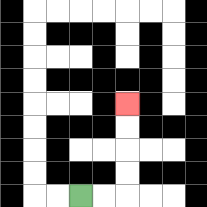{'start': '[3, 8]', 'end': '[5, 4]', 'path_directions': 'R,R,U,U,U,U', 'path_coordinates': '[[3, 8], [4, 8], [5, 8], [5, 7], [5, 6], [5, 5], [5, 4]]'}